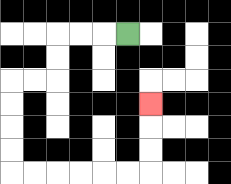{'start': '[5, 1]', 'end': '[6, 4]', 'path_directions': 'L,L,L,D,D,L,L,D,D,D,D,R,R,R,R,R,R,U,U,U', 'path_coordinates': '[[5, 1], [4, 1], [3, 1], [2, 1], [2, 2], [2, 3], [1, 3], [0, 3], [0, 4], [0, 5], [0, 6], [0, 7], [1, 7], [2, 7], [3, 7], [4, 7], [5, 7], [6, 7], [6, 6], [6, 5], [6, 4]]'}